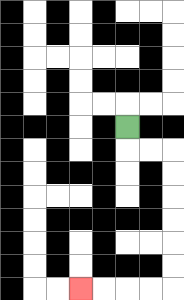{'start': '[5, 5]', 'end': '[3, 12]', 'path_directions': 'D,R,R,D,D,D,D,D,D,L,L,L,L', 'path_coordinates': '[[5, 5], [5, 6], [6, 6], [7, 6], [7, 7], [7, 8], [7, 9], [7, 10], [7, 11], [7, 12], [6, 12], [5, 12], [4, 12], [3, 12]]'}